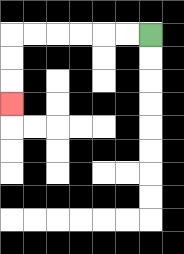{'start': '[6, 1]', 'end': '[0, 4]', 'path_directions': 'L,L,L,L,L,L,D,D,D', 'path_coordinates': '[[6, 1], [5, 1], [4, 1], [3, 1], [2, 1], [1, 1], [0, 1], [0, 2], [0, 3], [0, 4]]'}